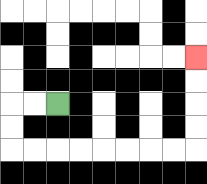{'start': '[2, 4]', 'end': '[8, 2]', 'path_directions': 'L,L,D,D,R,R,R,R,R,R,R,R,U,U,U,U', 'path_coordinates': '[[2, 4], [1, 4], [0, 4], [0, 5], [0, 6], [1, 6], [2, 6], [3, 6], [4, 6], [5, 6], [6, 6], [7, 6], [8, 6], [8, 5], [8, 4], [8, 3], [8, 2]]'}